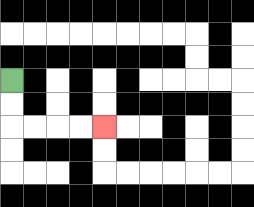{'start': '[0, 3]', 'end': '[4, 5]', 'path_directions': 'D,D,R,R,R,R', 'path_coordinates': '[[0, 3], [0, 4], [0, 5], [1, 5], [2, 5], [3, 5], [4, 5]]'}